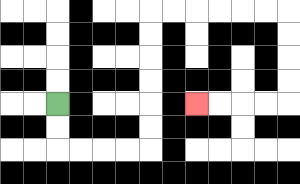{'start': '[2, 4]', 'end': '[8, 4]', 'path_directions': 'D,D,R,R,R,R,U,U,U,U,U,U,R,R,R,R,R,R,D,D,D,D,L,L,L,L', 'path_coordinates': '[[2, 4], [2, 5], [2, 6], [3, 6], [4, 6], [5, 6], [6, 6], [6, 5], [6, 4], [6, 3], [6, 2], [6, 1], [6, 0], [7, 0], [8, 0], [9, 0], [10, 0], [11, 0], [12, 0], [12, 1], [12, 2], [12, 3], [12, 4], [11, 4], [10, 4], [9, 4], [8, 4]]'}